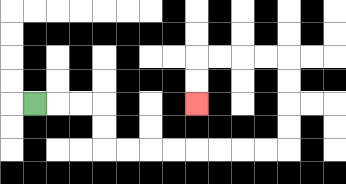{'start': '[1, 4]', 'end': '[8, 4]', 'path_directions': 'R,R,R,D,D,R,R,R,R,R,R,R,R,U,U,U,U,L,L,L,L,D,D', 'path_coordinates': '[[1, 4], [2, 4], [3, 4], [4, 4], [4, 5], [4, 6], [5, 6], [6, 6], [7, 6], [8, 6], [9, 6], [10, 6], [11, 6], [12, 6], [12, 5], [12, 4], [12, 3], [12, 2], [11, 2], [10, 2], [9, 2], [8, 2], [8, 3], [8, 4]]'}